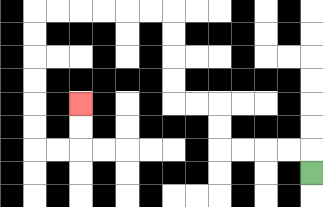{'start': '[13, 7]', 'end': '[3, 4]', 'path_directions': 'U,L,L,L,L,U,U,L,L,U,U,U,U,L,L,L,L,L,L,D,D,D,D,D,D,R,R,U,U', 'path_coordinates': '[[13, 7], [13, 6], [12, 6], [11, 6], [10, 6], [9, 6], [9, 5], [9, 4], [8, 4], [7, 4], [7, 3], [7, 2], [7, 1], [7, 0], [6, 0], [5, 0], [4, 0], [3, 0], [2, 0], [1, 0], [1, 1], [1, 2], [1, 3], [1, 4], [1, 5], [1, 6], [2, 6], [3, 6], [3, 5], [3, 4]]'}